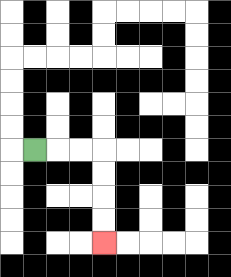{'start': '[1, 6]', 'end': '[4, 10]', 'path_directions': 'R,R,R,D,D,D,D', 'path_coordinates': '[[1, 6], [2, 6], [3, 6], [4, 6], [4, 7], [4, 8], [4, 9], [4, 10]]'}